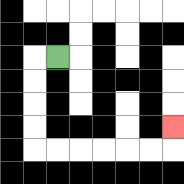{'start': '[2, 2]', 'end': '[7, 5]', 'path_directions': 'L,D,D,D,D,R,R,R,R,R,R,U', 'path_coordinates': '[[2, 2], [1, 2], [1, 3], [1, 4], [1, 5], [1, 6], [2, 6], [3, 6], [4, 6], [5, 6], [6, 6], [7, 6], [7, 5]]'}